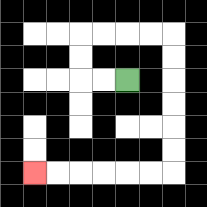{'start': '[5, 3]', 'end': '[1, 7]', 'path_directions': 'L,L,U,U,R,R,R,R,D,D,D,D,D,D,L,L,L,L,L,L', 'path_coordinates': '[[5, 3], [4, 3], [3, 3], [3, 2], [3, 1], [4, 1], [5, 1], [6, 1], [7, 1], [7, 2], [7, 3], [7, 4], [7, 5], [7, 6], [7, 7], [6, 7], [5, 7], [4, 7], [3, 7], [2, 7], [1, 7]]'}